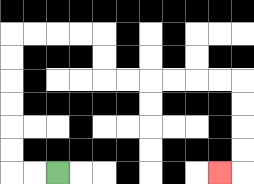{'start': '[2, 7]', 'end': '[9, 7]', 'path_directions': 'L,L,U,U,U,U,U,U,R,R,R,R,D,D,R,R,R,R,R,R,D,D,D,D,L', 'path_coordinates': '[[2, 7], [1, 7], [0, 7], [0, 6], [0, 5], [0, 4], [0, 3], [0, 2], [0, 1], [1, 1], [2, 1], [3, 1], [4, 1], [4, 2], [4, 3], [5, 3], [6, 3], [7, 3], [8, 3], [9, 3], [10, 3], [10, 4], [10, 5], [10, 6], [10, 7], [9, 7]]'}